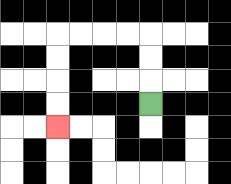{'start': '[6, 4]', 'end': '[2, 5]', 'path_directions': 'U,U,U,L,L,L,L,D,D,D,D', 'path_coordinates': '[[6, 4], [6, 3], [6, 2], [6, 1], [5, 1], [4, 1], [3, 1], [2, 1], [2, 2], [2, 3], [2, 4], [2, 5]]'}